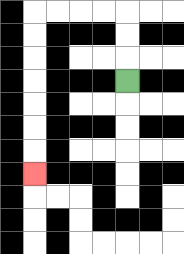{'start': '[5, 3]', 'end': '[1, 7]', 'path_directions': 'U,U,U,L,L,L,L,D,D,D,D,D,D,D', 'path_coordinates': '[[5, 3], [5, 2], [5, 1], [5, 0], [4, 0], [3, 0], [2, 0], [1, 0], [1, 1], [1, 2], [1, 3], [1, 4], [1, 5], [1, 6], [1, 7]]'}